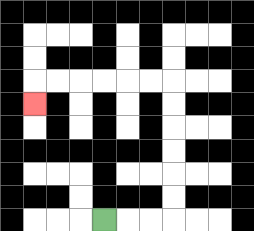{'start': '[4, 9]', 'end': '[1, 4]', 'path_directions': 'R,R,R,U,U,U,U,U,U,L,L,L,L,L,L,D', 'path_coordinates': '[[4, 9], [5, 9], [6, 9], [7, 9], [7, 8], [7, 7], [7, 6], [7, 5], [7, 4], [7, 3], [6, 3], [5, 3], [4, 3], [3, 3], [2, 3], [1, 3], [1, 4]]'}